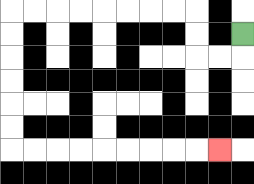{'start': '[10, 1]', 'end': '[9, 6]', 'path_directions': 'D,L,L,U,U,L,L,L,L,L,L,L,L,D,D,D,D,D,D,R,R,R,R,R,R,R,R,R', 'path_coordinates': '[[10, 1], [10, 2], [9, 2], [8, 2], [8, 1], [8, 0], [7, 0], [6, 0], [5, 0], [4, 0], [3, 0], [2, 0], [1, 0], [0, 0], [0, 1], [0, 2], [0, 3], [0, 4], [0, 5], [0, 6], [1, 6], [2, 6], [3, 6], [4, 6], [5, 6], [6, 6], [7, 6], [8, 6], [9, 6]]'}